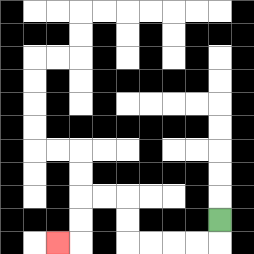{'start': '[9, 9]', 'end': '[2, 10]', 'path_directions': 'D,L,L,L,L,U,U,L,L,D,D,L', 'path_coordinates': '[[9, 9], [9, 10], [8, 10], [7, 10], [6, 10], [5, 10], [5, 9], [5, 8], [4, 8], [3, 8], [3, 9], [3, 10], [2, 10]]'}